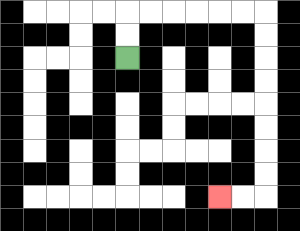{'start': '[5, 2]', 'end': '[9, 8]', 'path_directions': 'U,U,R,R,R,R,R,R,D,D,D,D,D,D,D,D,L,L', 'path_coordinates': '[[5, 2], [5, 1], [5, 0], [6, 0], [7, 0], [8, 0], [9, 0], [10, 0], [11, 0], [11, 1], [11, 2], [11, 3], [11, 4], [11, 5], [11, 6], [11, 7], [11, 8], [10, 8], [9, 8]]'}